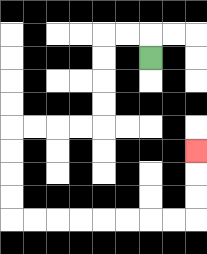{'start': '[6, 2]', 'end': '[8, 6]', 'path_directions': 'U,L,L,D,D,D,D,L,L,L,L,D,D,D,D,R,R,R,R,R,R,R,R,U,U,U', 'path_coordinates': '[[6, 2], [6, 1], [5, 1], [4, 1], [4, 2], [4, 3], [4, 4], [4, 5], [3, 5], [2, 5], [1, 5], [0, 5], [0, 6], [0, 7], [0, 8], [0, 9], [1, 9], [2, 9], [3, 9], [4, 9], [5, 9], [6, 9], [7, 9], [8, 9], [8, 8], [8, 7], [8, 6]]'}